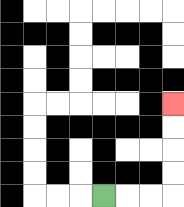{'start': '[4, 8]', 'end': '[7, 4]', 'path_directions': 'R,R,R,U,U,U,U', 'path_coordinates': '[[4, 8], [5, 8], [6, 8], [7, 8], [7, 7], [7, 6], [7, 5], [7, 4]]'}